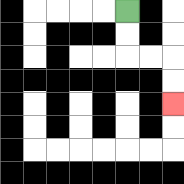{'start': '[5, 0]', 'end': '[7, 4]', 'path_directions': 'D,D,R,R,D,D', 'path_coordinates': '[[5, 0], [5, 1], [5, 2], [6, 2], [7, 2], [7, 3], [7, 4]]'}